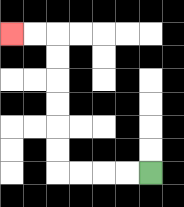{'start': '[6, 7]', 'end': '[0, 1]', 'path_directions': 'L,L,L,L,U,U,U,U,U,U,L,L', 'path_coordinates': '[[6, 7], [5, 7], [4, 7], [3, 7], [2, 7], [2, 6], [2, 5], [2, 4], [2, 3], [2, 2], [2, 1], [1, 1], [0, 1]]'}